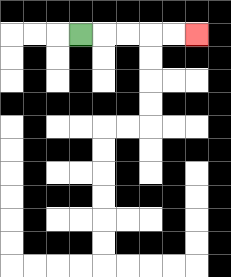{'start': '[3, 1]', 'end': '[8, 1]', 'path_directions': 'R,R,R,R,R', 'path_coordinates': '[[3, 1], [4, 1], [5, 1], [6, 1], [7, 1], [8, 1]]'}